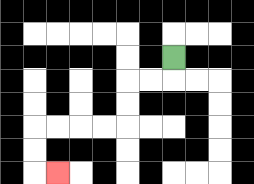{'start': '[7, 2]', 'end': '[2, 7]', 'path_directions': 'D,L,L,D,D,L,L,L,L,D,D,R', 'path_coordinates': '[[7, 2], [7, 3], [6, 3], [5, 3], [5, 4], [5, 5], [4, 5], [3, 5], [2, 5], [1, 5], [1, 6], [1, 7], [2, 7]]'}